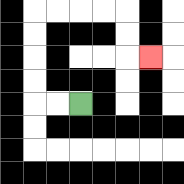{'start': '[3, 4]', 'end': '[6, 2]', 'path_directions': 'L,L,U,U,U,U,R,R,R,R,D,D,R', 'path_coordinates': '[[3, 4], [2, 4], [1, 4], [1, 3], [1, 2], [1, 1], [1, 0], [2, 0], [3, 0], [4, 0], [5, 0], [5, 1], [5, 2], [6, 2]]'}